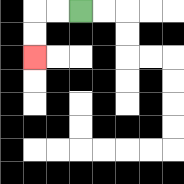{'start': '[3, 0]', 'end': '[1, 2]', 'path_directions': 'L,L,D,D', 'path_coordinates': '[[3, 0], [2, 0], [1, 0], [1, 1], [1, 2]]'}